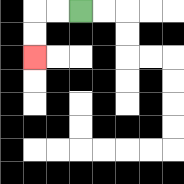{'start': '[3, 0]', 'end': '[1, 2]', 'path_directions': 'L,L,D,D', 'path_coordinates': '[[3, 0], [2, 0], [1, 0], [1, 1], [1, 2]]'}